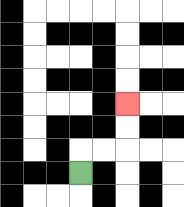{'start': '[3, 7]', 'end': '[5, 4]', 'path_directions': 'U,R,R,U,U', 'path_coordinates': '[[3, 7], [3, 6], [4, 6], [5, 6], [5, 5], [5, 4]]'}